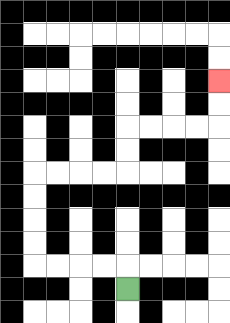{'start': '[5, 12]', 'end': '[9, 3]', 'path_directions': 'U,L,L,L,L,U,U,U,U,R,R,R,R,U,U,R,R,R,R,U,U', 'path_coordinates': '[[5, 12], [5, 11], [4, 11], [3, 11], [2, 11], [1, 11], [1, 10], [1, 9], [1, 8], [1, 7], [2, 7], [3, 7], [4, 7], [5, 7], [5, 6], [5, 5], [6, 5], [7, 5], [8, 5], [9, 5], [9, 4], [9, 3]]'}